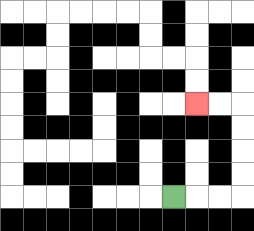{'start': '[7, 8]', 'end': '[8, 4]', 'path_directions': 'R,R,R,U,U,U,U,L,L', 'path_coordinates': '[[7, 8], [8, 8], [9, 8], [10, 8], [10, 7], [10, 6], [10, 5], [10, 4], [9, 4], [8, 4]]'}